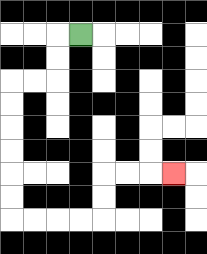{'start': '[3, 1]', 'end': '[7, 7]', 'path_directions': 'L,D,D,L,L,D,D,D,D,D,D,R,R,R,R,U,U,R,R,R', 'path_coordinates': '[[3, 1], [2, 1], [2, 2], [2, 3], [1, 3], [0, 3], [0, 4], [0, 5], [0, 6], [0, 7], [0, 8], [0, 9], [1, 9], [2, 9], [3, 9], [4, 9], [4, 8], [4, 7], [5, 7], [6, 7], [7, 7]]'}